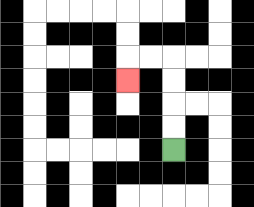{'start': '[7, 6]', 'end': '[5, 3]', 'path_directions': 'U,U,U,U,L,L,D', 'path_coordinates': '[[7, 6], [7, 5], [7, 4], [7, 3], [7, 2], [6, 2], [5, 2], [5, 3]]'}